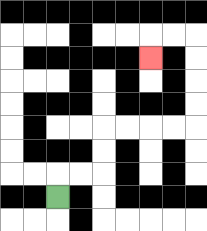{'start': '[2, 8]', 'end': '[6, 2]', 'path_directions': 'U,R,R,U,U,R,R,R,R,U,U,U,U,L,L,D', 'path_coordinates': '[[2, 8], [2, 7], [3, 7], [4, 7], [4, 6], [4, 5], [5, 5], [6, 5], [7, 5], [8, 5], [8, 4], [8, 3], [8, 2], [8, 1], [7, 1], [6, 1], [6, 2]]'}